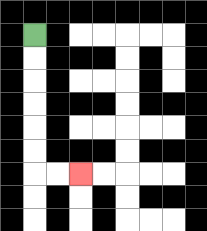{'start': '[1, 1]', 'end': '[3, 7]', 'path_directions': 'D,D,D,D,D,D,R,R', 'path_coordinates': '[[1, 1], [1, 2], [1, 3], [1, 4], [1, 5], [1, 6], [1, 7], [2, 7], [3, 7]]'}